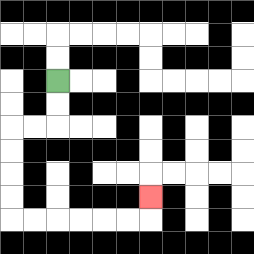{'start': '[2, 3]', 'end': '[6, 8]', 'path_directions': 'D,D,L,L,D,D,D,D,R,R,R,R,R,R,U', 'path_coordinates': '[[2, 3], [2, 4], [2, 5], [1, 5], [0, 5], [0, 6], [0, 7], [0, 8], [0, 9], [1, 9], [2, 9], [3, 9], [4, 9], [5, 9], [6, 9], [6, 8]]'}